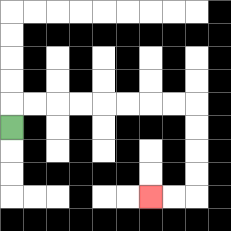{'start': '[0, 5]', 'end': '[6, 8]', 'path_directions': 'U,R,R,R,R,R,R,R,R,D,D,D,D,L,L', 'path_coordinates': '[[0, 5], [0, 4], [1, 4], [2, 4], [3, 4], [4, 4], [5, 4], [6, 4], [7, 4], [8, 4], [8, 5], [8, 6], [8, 7], [8, 8], [7, 8], [6, 8]]'}